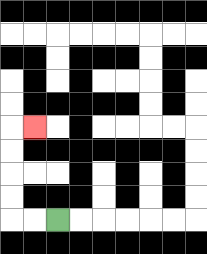{'start': '[2, 9]', 'end': '[1, 5]', 'path_directions': 'L,L,U,U,U,U,R', 'path_coordinates': '[[2, 9], [1, 9], [0, 9], [0, 8], [0, 7], [0, 6], [0, 5], [1, 5]]'}